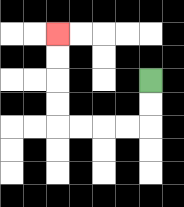{'start': '[6, 3]', 'end': '[2, 1]', 'path_directions': 'D,D,L,L,L,L,U,U,U,U', 'path_coordinates': '[[6, 3], [6, 4], [6, 5], [5, 5], [4, 5], [3, 5], [2, 5], [2, 4], [2, 3], [2, 2], [2, 1]]'}